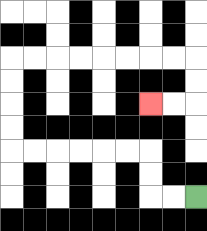{'start': '[8, 8]', 'end': '[6, 4]', 'path_directions': 'L,L,U,U,L,L,L,L,L,L,U,U,U,U,R,R,R,R,R,R,R,R,D,D,L,L', 'path_coordinates': '[[8, 8], [7, 8], [6, 8], [6, 7], [6, 6], [5, 6], [4, 6], [3, 6], [2, 6], [1, 6], [0, 6], [0, 5], [0, 4], [0, 3], [0, 2], [1, 2], [2, 2], [3, 2], [4, 2], [5, 2], [6, 2], [7, 2], [8, 2], [8, 3], [8, 4], [7, 4], [6, 4]]'}